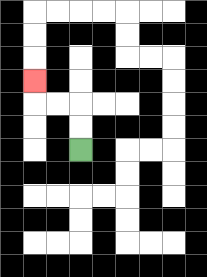{'start': '[3, 6]', 'end': '[1, 3]', 'path_directions': 'U,U,L,L,U', 'path_coordinates': '[[3, 6], [3, 5], [3, 4], [2, 4], [1, 4], [1, 3]]'}